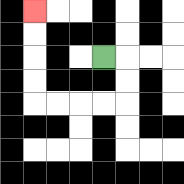{'start': '[4, 2]', 'end': '[1, 0]', 'path_directions': 'R,D,D,L,L,L,L,U,U,U,U', 'path_coordinates': '[[4, 2], [5, 2], [5, 3], [5, 4], [4, 4], [3, 4], [2, 4], [1, 4], [1, 3], [1, 2], [1, 1], [1, 0]]'}